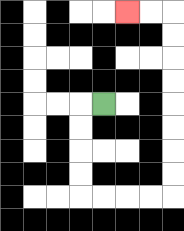{'start': '[4, 4]', 'end': '[5, 0]', 'path_directions': 'L,D,D,D,D,R,R,R,R,U,U,U,U,U,U,U,U,L,L', 'path_coordinates': '[[4, 4], [3, 4], [3, 5], [3, 6], [3, 7], [3, 8], [4, 8], [5, 8], [6, 8], [7, 8], [7, 7], [7, 6], [7, 5], [7, 4], [7, 3], [7, 2], [7, 1], [7, 0], [6, 0], [5, 0]]'}